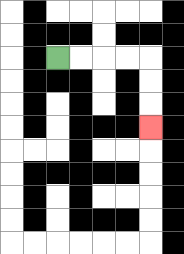{'start': '[2, 2]', 'end': '[6, 5]', 'path_directions': 'R,R,R,R,D,D,D', 'path_coordinates': '[[2, 2], [3, 2], [4, 2], [5, 2], [6, 2], [6, 3], [6, 4], [6, 5]]'}